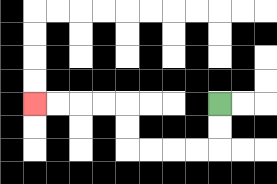{'start': '[9, 4]', 'end': '[1, 4]', 'path_directions': 'D,D,L,L,L,L,U,U,L,L,L,L', 'path_coordinates': '[[9, 4], [9, 5], [9, 6], [8, 6], [7, 6], [6, 6], [5, 6], [5, 5], [5, 4], [4, 4], [3, 4], [2, 4], [1, 4]]'}